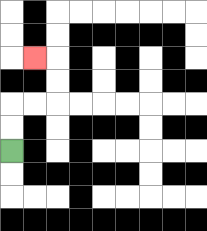{'start': '[0, 6]', 'end': '[1, 2]', 'path_directions': 'U,U,R,R,U,U,L', 'path_coordinates': '[[0, 6], [0, 5], [0, 4], [1, 4], [2, 4], [2, 3], [2, 2], [1, 2]]'}